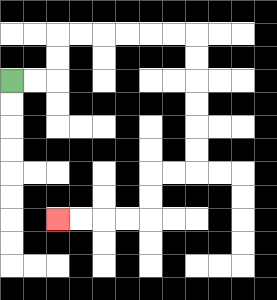{'start': '[0, 3]', 'end': '[2, 9]', 'path_directions': 'R,R,U,U,R,R,R,R,R,R,D,D,D,D,D,D,L,L,D,D,L,L,L,L', 'path_coordinates': '[[0, 3], [1, 3], [2, 3], [2, 2], [2, 1], [3, 1], [4, 1], [5, 1], [6, 1], [7, 1], [8, 1], [8, 2], [8, 3], [8, 4], [8, 5], [8, 6], [8, 7], [7, 7], [6, 7], [6, 8], [6, 9], [5, 9], [4, 9], [3, 9], [2, 9]]'}